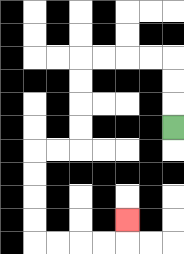{'start': '[7, 5]', 'end': '[5, 9]', 'path_directions': 'U,U,U,L,L,L,L,D,D,D,D,L,L,D,D,D,D,R,R,R,R,U', 'path_coordinates': '[[7, 5], [7, 4], [7, 3], [7, 2], [6, 2], [5, 2], [4, 2], [3, 2], [3, 3], [3, 4], [3, 5], [3, 6], [2, 6], [1, 6], [1, 7], [1, 8], [1, 9], [1, 10], [2, 10], [3, 10], [4, 10], [5, 10], [5, 9]]'}